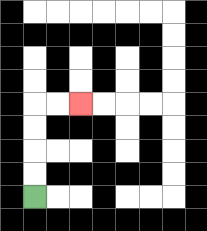{'start': '[1, 8]', 'end': '[3, 4]', 'path_directions': 'U,U,U,U,R,R', 'path_coordinates': '[[1, 8], [1, 7], [1, 6], [1, 5], [1, 4], [2, 4], [3, 4]]'}